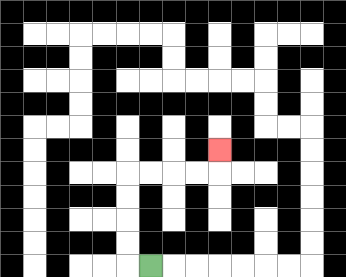{'start': '[6, 11]', 'end': '[9, 6]', 'path_directions': 'L,U,U,U,U,R,R,R,R,U', 'path_coordinates': '[[6, 11], [5, 11], [5, 10], [5, 9], [5, 8], [5, 7], [6, 7], [7, 7], [8, 7], [9, 7], [9, 6]]'}